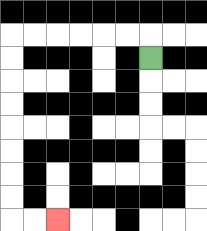{'start': '[6, 2]', 'end': '[2, 9]', 'path_directions': 'U,L,L,L,L,L,L,D,D,D,D,D,D,D,D,R,R', 'path_coordinates': '[[6, 2], [6, 1], [5, 1], [4, 1], [3, 1], [2, 1], [1, 1], [0, 1], [0, 2], [0, 3], [0, 4], [0, 5], [0, 6], [0, 7], [0, 8], [0, 9], [1, 9], [2, 9]]'}